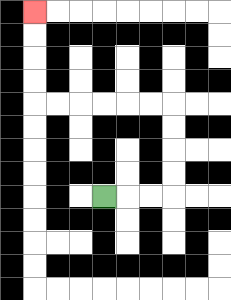{'start': '[4, 8]', 'end': '[1, 0]', 'path_directions': 'R,R,R,U,U,U,U,L,L,L,L,L,L,U,U,U,U', 'path_coordinates': '[[4, 8], [5, 8], [6, 8], [7, 8], [7, 7], [7, 6], [7, 5], [7, 4], [6, 4], [5, 4], [4, 4], [3, 4], [2, 4], [1, 4], [1, 3], [1, 2], [1, 1], [1, 0]]'}